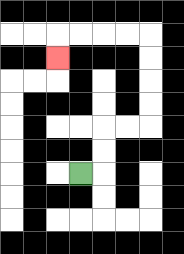{'start': '[3, 7]', 'end': '[2, 2]', 'path_directions': 'R,U,U,R,R,U,U,U,U,L,L,L,L,D', 'path_coordinates': '[[3, 7], [4, 7], [4, 6], [4, 5], [5, 5], [6, 5], [6, 4], [6, 3], [6, 2], [6, 1], [5, 1], [4, 1], [3, 1], [2, 1], [2, 2]]'}